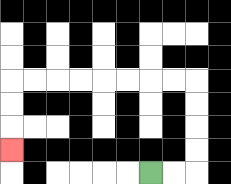{'start': '[6, 7]', 'end': '[0, 6]', 'path_directions': 'R,R,U,U,U,U,L,L,L,L,L,L,L,L,D,D,D', 'path_coordinates': '[[6, 7], [7, 7], [8, 7], [8, 6], [8, 5], [8, 4], [8, 3], [7, 3], [6, 3], [5, 3], [4, 3], [3, 3], [2, 3], [1, 3], [0, 3], [0, 4], [0, 5], [0, 6]]'}